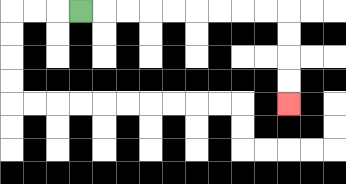{'start': '[3, 0]', 'end': '[12, 4]', 'path_directions': 'R,R,R,R,R,R,R,R,R,D,D,D,D', 'path_coordinates': '[[3, 0], [4, 0], [5, 0], [6, 0], [7, 0], [8, 0], [9, 0], [10, 0], [11, 0], [12, 0], [12, 1], [12, 2], [12, 3], [12, 4]]'}